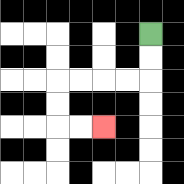{'start': '[6, 1]', 'end': '[4, 5]', 'path_directions': 'D,D,L,L,L,L,D,D,R,R', 'path_coordinates': '[[6, 1], [6, 2], [6, 3], [5, 3], [4, 3], [3, 3], [2, 3], [2, 4], [2, 5], [3, 5], [4, 5]]'}